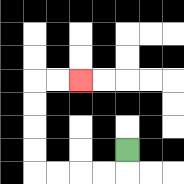{'start': '[5, 6]', 'end': '[3, 3]', 'path_directions': 'D,L,L,L,L,U,U,U,U,R,R', 'path_coordinates': '[[5, 6], [5, 7], [4, 7], [3, 7], [2, 7], [1, 7], [1, 6], [1, 5], [1, 4], [1, 3], [2, 3], [3, 3]]'}